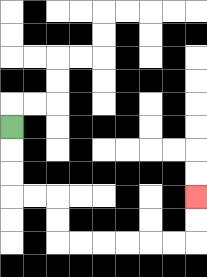{'start': '[0, 5]', 'end': '[8, 8]', 'path_directions': 'D,D,D,R,R,D,D,R,R,R,R,R,R,U,U', 'path_coordinates': '[[0, 5], [0, 6], [0, 7], [0, 8], [1, 8], [2, 8], [2, 9], [2, 10], [3, 10], [4, 10], [5, 10], [6, 10], [7, 10], [8, 10], [8, 9], [8, 8]]'}